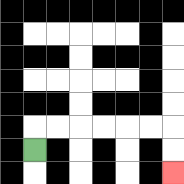{'start': '[1, 6]', 'end': '[7, 7]', 'path_directions': 'U,R,R,R,R,R,R,D,D', 'path_coordinates': '[[1, 6], [1, 5], [2, 5], [3, 5], [4, 5], [5, 5], [6, 5], [7, 5], [7, 6], [7, 7]]'}